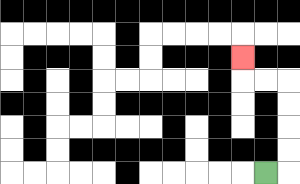{'start': '[11, 7]', 'end': '[10, 2]', 'path_directions': 'R,U,U,U,U,L,L,U', 'path_coordinates': '[[11, 7], [12, 7], [12, 6], [12, 5], [12, 4], [12, 3], [11, 3], [10, 3], [10, 2]]'}